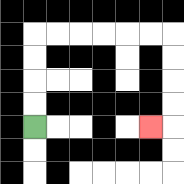{'start': '[1, 5]', 'end': '[6, 5]', 'path_directions': 'U,U,U,U,R,R,R,R,R,R,D,D,D,D,L', 'path_coordinates': '[[1, 5], [1, 4], [1, 3], [1, 2], [1, 1], [2, 1], [3, 1], [4, 1], [5, 1], [6, 1], [7, 1], [7, 2], [7, 3], [7, 4], [7, 5], [6, 5]]'}